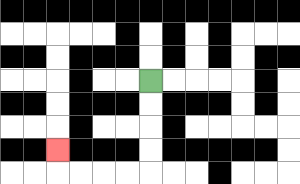{'start': '[6, 3]', 'end': '[2, 6]', 'path_directions': 'D,D,D,D,L,L,L,L,U', 'path_coordinates': '[[6, 3], [6, 4], [6, 5], [6, 6], [6, 7], [5, 7], [4, 7], [3, 7], [2, 7], [2, 6]]'}